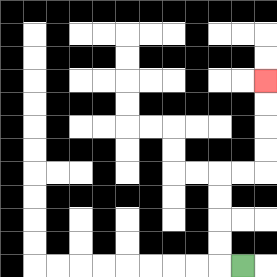{'start': '[10, 11]', 'end': '[11, 3]', 'path_directions': 'L,U,U,U,U,R,R,U,U,U,U', 'path_coordinates': '[[10, 11], [9, 11], [9, 10], [9, 9], [9, 8], [9, 7], [10, 7], [11, 7], [11, 6], [11, 5], [11, 4], [11, 3]]'}